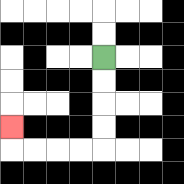{'start': '[4, 2]', 'end': '[0, 5]', 'path_directions': 'D,D,D,D,L,L,L,L,U', 'path_coordinates': '[[4, 2], [4, 3], [4, 4], [4, 5], [4, 6], [3, 6], [2, 6], [1, 6], [0, 6], [0, 5]]'}